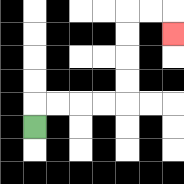{'start': '[1, 5]', 'end': '[7, 1]', 'path_directions': 'U,R,R,R,R,U,U,U,U,R,R,D', 'path_coordinates': '[[1, 5], [1, 4], [2, 4], [3, 4], [4, 4], [5, 4], [5, 3], [5, 2], [5, 1], [5, 0], [6, 0], [7, 0], [7, 1]]'}